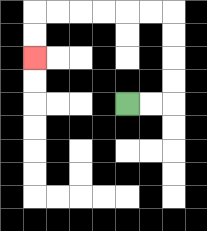{'start': '[5, 4]', 'end': '[1, 2]', 'path_directions': 'R,R,U,U,U,U,L,L,L,L,L,L,D,D', 'path_coordinates': '[[5, 4], [6, 4], [7, 4], [7, 3], [7, 2], [7, 1], [7, 0], [6, 0], [5, 0], [4, 0], [3, 0], [2, 0], [1, 0], [1, 1], [1, 2]]'}